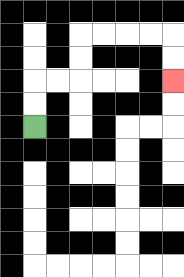{'start': '[1, 5]', 'end': '[7, 3]', 'path_directions': 'U,U,R,R,U,U,R,R,R,R,D,D', 'path_coordinates': '[[1, 5], [1, 4], [1, 3], [2, 3], [3, 3], [3, 2], [3, 1], [4, 1], [5, 1], [6, 1], [7, 1], [7, 2], [7, 3]]'}